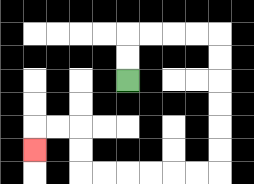{'start': '[5, 3]', 'end': '[1, 6]', 'path_directions': 'U,U,R,R,R,R,D,D,D,D,D,D,L,L,L,L,L,L,U,U,L,L,D', 'path_coordinates': '[[5, 3], [5, 2], [5, 1], [6, 1], [7, 1], [8, 1], [9, 1], [9, 2], [9, 3], [9, 4], [9, 5], [9, 6], [9, 7], [8, 7], [7, 7], [6, 7], [5, 7], [4, 7], [3, 7], [3, 6], [3, 5], [2, 5], [1, 5], [1, 6]]'}